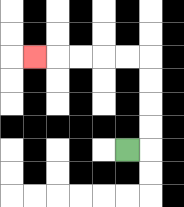{'start': '[5, 6]', 'end': '[1, 2]', 'path_directions': 'R,U,U,U,U,L,L,L,L,L', 'path_coordinates': '[[5, 6], [6, 6], [6, 5], [6, 4], [6, 3], [6, 2], [5, 2], [4, 2], [3, 2], [2, 2], [1, 2]]'}